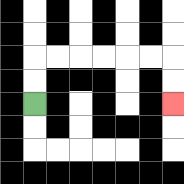{'start': '[1, 4]', 'end': '[7, 4]', 'path_directions': 'U,U,R,R,R,R,R,R,D,D', 'path_coordinates': '[[1, 4], [1, 3], [1, 2], [2, 2], [3, 2], [4, 2], [5, 2], [6, 2], [7, 2], [7, 3], [7, 4]]'}